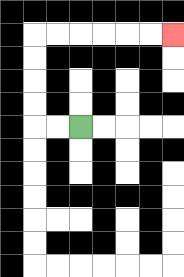{'start': '[3, 5]', 'end': '[7, 1]', 'path_directions': 'L,L,U,U,U,U,R,R,R,R,R,R', 'path_coordinates': '[[3, 5], [2, 5], [1, 5], [1, 4], [1, 3], [1, 2], [1, 1], [2, 1], [3, 1], [4, 1], [5, 1], [6, 1], [7, 1]]'}